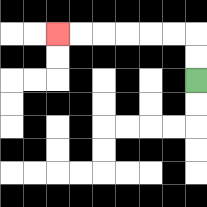{'start': '[8, 3]', 'end': '[2, 1]', 'path_directions': 'U,U,L,L,L,L,L,L', 'path_coordinates': '[[8, 3], [8, 2], [8, 1], [7, 1], [6, 1], [5, 1], [4, 1], [3, 1], [2, 1]]'}